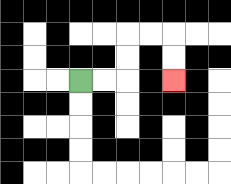{'start': '[3, 3]', 'end': '[7, 3]', 'path_directions': 'R,R,U,U,R,R,D,D', 'path_coordinates': '[[3, 3], [4, 3], [5, 3], [5, 2], [5, 1], [6, 1], [7, 1], [7, 2], [7, 3]]'}